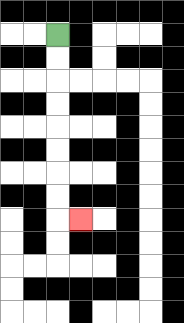{'start': '[2, 1]', 'end': '[3, 9]', 'path_directions': 'D,D,D,D,D,D,D,D,R', 'path_coordinates': '[[2, 1], [2, 2], [2, 3], [2, 4], [2, 5], [2, 6], [2, 7], [2, 8], [2, 9], [3, 9]]'}